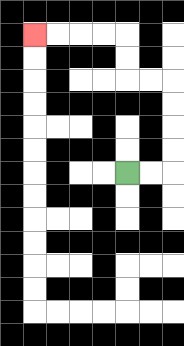{'start': '[5, 7]', 'end': '[1, 1]', 'path_directions': 'R,R,U,U,U,U,L,L,U,U,L,L,L,L', 'path_coordinates': '[[5, 7], [6, 7], [7, 7], [7, 6], [7, 5], [7, 4], [7, 3], [6, 3], [5, 3], [5, 2], [5, 1], [4, 1], [3, 1], [2, 1], [1, 1]]'}